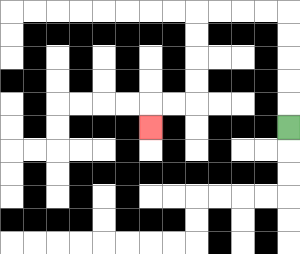{'start': '[12, 5]', 'end': '[6, 5]', 'path_directions': 'U,U,U,U,U,L,L,L,L,D,D,D,D,L,L,D', 'path_coordinates': '[[12, 5], [12, 4], [12, 3], [12, 2], [12, 1], [12, 0], [11, 0], [10, 0], [9, 0], [8, 0], [8, 1], [8, 2], [8, 3], [8, 4], [7, 4], [6, 4], [6, 5]]'}